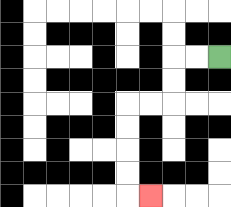{'start': '[9, 2]', 'end': '[6, 8]', 'path_directions': 'L,L,D,D,L,L,D,D,D,D,R', 'path_coordinates': '[[9, 2], [8, 2], [7, 2], [7, 3], [7, 4], [6, 4], [5, 4], [5, 5], [5, 6], [5, 7], [5, 8], [6, 8]]'}